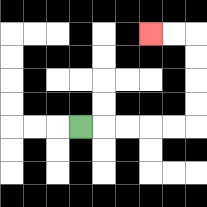{'start': '[3, 5]', 'end': '[6, 1]', 'path_directions': 'R,R,R,R,R,U,U,U,U,L,L', 'path_coordinates': '[[3, 5], [4, 5], [5, 5], [6, 5], [7, 5], [8, 5], [8, 4], [8, 3], [8, 2], [8, 1], [7, 1], [6, 1]]'}